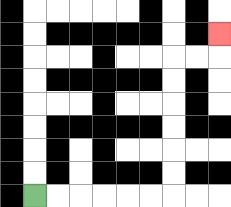{'start': '[1, 8]', 'end': '[9, 1]', 'path_directions': 'R,R,R,R,R,R,U,U,U,U,U,U,R,R,U', 'path_coordinates': '[[1, 8], [2, 8], [3, 8], [4, 8], [5, 8], [6, 8], [7, 8], [7, 7], [7, 6], [7, 5], [7, 4], [7, 3], [7, 2], [8, 2], [9, 2], [9, 1]]'}